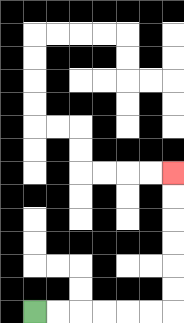{'start': '[1, 13]', 'end': '[7, 7]', 'path_directions': 'R,R,R,R,R,R,U,U,U,U,U,U', 'path_coordinates': '[[1, 13], [2, 13], [3, 13], [4, 13], [5, 13], [6, 13], [7, 13], [7, 12], [7, 11], [7, 10], [7, 9], [7, 8], [7, 7]]'}